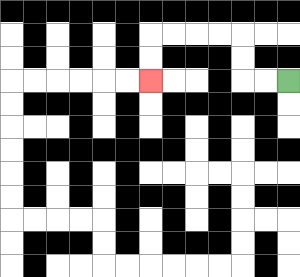{'start': '[12, 3]', 'end': '[6, 3]', 'path_directions': 'L,L,U,U,L,L,L,L,D,D', 'path_coordinates': '[[12, 3], [11, 3], [10, 3], [10, 2], [10, 1], [9, 1], [8, 1], [7, 1], [6, 1], [6, 2], [6, 3]]'}